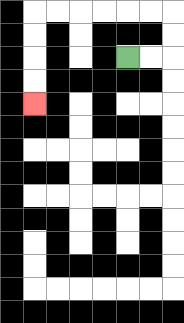{'start': '[5, 2]', 'end': '[1, 4]', 'path_directions': 'R,R,U,U,L,L,L,L,L,L,D,D,D,D', 'path_coordinates': '[[5, 2], [6, 2], [7, 2], [7, 1], [7, 0], [6, 0], [5, 0], [4, 0], [3, 0], [2, 0], [1, 0], [1, 1], [1, 2], [1, 3], [1, 4]]'}